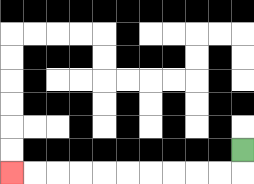{'start': '[10, 6]', 'end': '[0, 7]', 'path_directions': 'D,L,L,L,L,L,L,L,L,L,L', 'path_coordinates': '[[10, 6], [10, 7], [9, 7], [8, 7], [7, 7], [6, 7], [5, 7], [4, 7], [3, 7], [2, 7], [1, 7], [0, 7]]'}